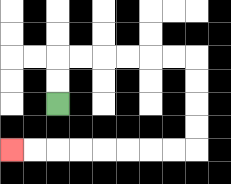{'start': '[2, 4]', 'end': '[0, 6]', 'path_directions': 'U,U,R,R,R,R,R,R,D,D,D,D,L,L,L,L,L,L,L,L', 'path_coordinates': '[[2, 4], [2, 3], [2, 2], [3, 2], [4, 2], [5, 2], [6, 2], [7, 2], [8, 2], [8, 3], [8, 4], [8, 5], [8, 6], [7, 6], [6, 6], [5, 6], [4, 6], [3, 6], [2, 6], [1, 6], [0, 6]]'}